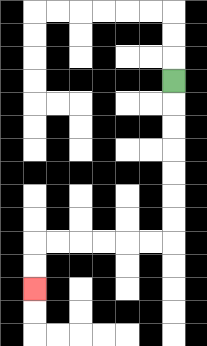{'start': '[7, 3]', 'end': '[1, 12]', 'path_directions': 'D,D,D,D,D,D,D,L,L,L,L,L,L,D,D', 'path_coordinates': '[[7, 3], [7, 4], [7, 5], [7, 6], [7, 7], [7, 8], [7, 9], [7, 10], [6, 10], [5, 10], [4, 10], [3, 10], [2, 10], [1, 10], [1, 11], [1, 12]]'}